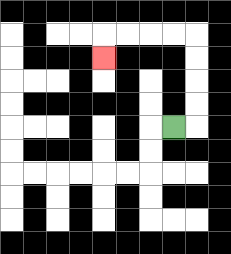{'start': '[7, 5]', 'end': '[4, 2]', 'path_directions': 'R,U,U,U,U,L,L,L,L,D', 'path_coordinates': '[[7, 5], [8, 5], [8, 4], [8, 3], [8, 2], [8, 1], [7, 1], [6, 1], [5, 1], [4, 1], [4, 2]]'}